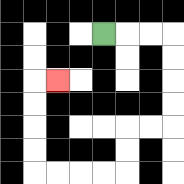{'start': '[4, 1]', 'end': '[2, 3]', 'path_directions': 'R,R,R,D,D,D,D,L,L,D,D,L,L,L,L,U,U,U,U,R', 'path_coordinates': '[[4, 1], [5, 1], [6, 1], [7, 1], [7, 2], [7, 3], [7, 4], [7, 5], [6, 5], [5, 5], [5, 6], [5, 7], [4, 7], [3, 7], [2, 7], [1, 7], [1, 6], [1, 5], [1, 4], [1, 3], [2, 3]]'}